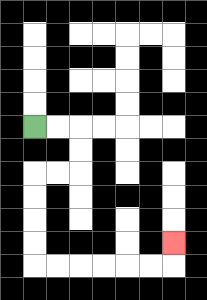{'start': '[1, 5]', 'end': '[7, 10]', 'path_directions': 'R,R,D,D,L,L,D,D,D,D,R,R,R,R,R,R,U', 'path_coordinates': '[[1, 5], [2, 5], [3, 5], [3, 6], [3, 7], [2, 7], [1, 7], [1, 8], [1, 9], [1, 10], [1, 11], [2, 11], [3, 11], [4, 11], [5, 11], [6, 11], [7, 11], [7, 10]]'}